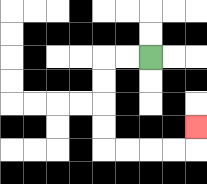{'start': '[6, 2]', 'end': '[8, 5]', 'path_directions': 'L,L,D,D,D,D,R,R,R,R,U', 'path_coordinates': '[[6, 2], [5, 2], [4, 2], [4, 3], [4, 4], [4, 5], [4, 6], [5, 6], [6, 6], [7, 6], [8, 6], [8, 5]]'}